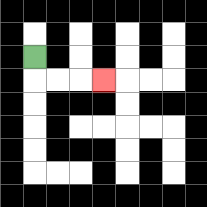{'start': '[1, 2]', 'end': '[4, 3]', 'path_directions': 'D,R,R,R', 'path_coordinates': '[[1, 2], [1, 3], [2, 3], [3, 3], [4, 3]]'}